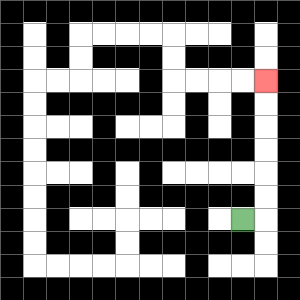{'start': '[10, 9]', 'end': '[11, 3]', 'path_directions': 'R,U,U,U,U,U,U', 'path_coordinates': '[[10, 9], [11, 9], [11, 8], [11, 7], [11, 6], [11, 5], [11, 4], [11, 3]]'}